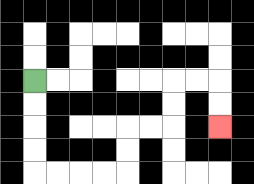{'start': '[1, 3]', 'end': '[9, 5]', 'path_directions': 'D,D,D,D,R,R,R,R,U,U,R,R,U,U,R,R,D,D', 'path_coordinates': '[[1, 3], [1, 4], [1, 5], [1, 6], [1, 7], [2, 7], [3, 7], [4, 7], [5, 7], [5, 6], [5, 5], [6, 5], [7, 5], [7, 4], [7, 3], [8, 3], [9, 3], [9, 4], [9, 5]]'}